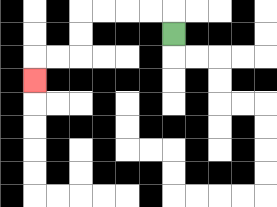{'start': '[7, 1]', 'end': '[1, 3]', 'path_directions': 'U,L,L,L,L,D,D,L,L,D', 'path_coordinates': '[[7, 1], [7, 0], [6, 0], [5, 0], [4, 0], [3, 0], [3, 1], [3, 2], [2, 2], [1, 2], [1, 3]]'}